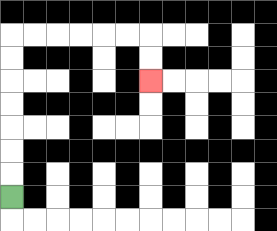{'start': '[0, 8]', 'end': '[6, 3]', 'path_directions': 'U,U,U,U,U,U,U,R,R,R,R,R,R,D,D', 'path_coordinates': '[[0, 8], [0, 7], [0, 6], [0, 5], [0, 4], [0, 3], [0, 2], [0, 1], [1, 1], [2, 1], [3, 1], [4, 1], [5, 1], [6, 1], [6, 2], [6, 3]]'}